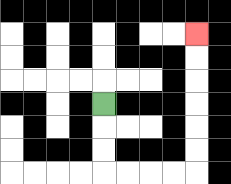{'start': '[4, 4]', 'end': '[8, 1]', 'path_directions': 'D,D,D,R,R,R,R,U,U,U,U,U,U', 'path_coordinates': '[[4, 4], [4, 5], [4, 6], [4, 7], [5, 7], [6, 7], [7, 7], [8, 7], [8, 6], [8, 5], [8, 4], [8, 3], [8, 2], [8, 1]]'}